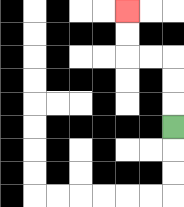{'start': '[7, 5]', 'end': '[5, 0]', 'path_directions': 'U,U,U,L,L,U,U', 'path_coordinates': '[[7, 5], [7, 4], [7, 3], [7, 2], [6, 2], [5, 2], [5, 1], [5, 0]]'}